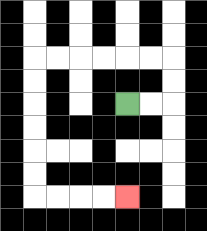{'start': '[5, 4]', 'end': '[5, 8]', 'path_directions': 'R,R,U,U,L,L,L,L,L,L,D,D,D,D,D,D,R,R,R,R', 'path_coordinates': '[[5, 4], [6, 4], [7, 4], [7, 3], [7, 2], [6, 2], [5, 2], [4, 2], [3, 2], [2, 2], [1, 2], [1, 3], [1, 4], [1, 5], [1, 6], [1, 7], [1, 8], [2, 8], [3, 8], [4, 8], [5, 8]]'}